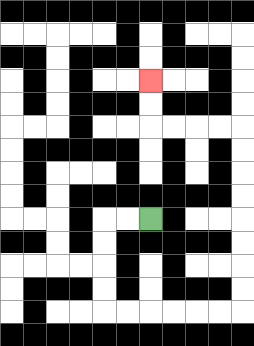{'start': '[6, 9]', 'end': '[6, 3]', 'path_directions': 'L,L,D,D,D,D,R,R,R,R,R,R,U,U,U,U,U,U,U,U,L,L,L,L,U,U', 'path_coordinates': '[[6, 9], [5, 9], [4, 9], [4, 10], [4, 11], [4, 12], [4, 13], [5, 13], [6, 13], [7, 13], [8, 13], [9, 13], [10, 13], [10, 12], [10, 11], [10, 10], [10, 9], [10, 8], [10, 7], [10, 6], [10, 5], [9, 5], [8, 5], [7, 5], [6, 5], [6, 4], [6, 3]]'}